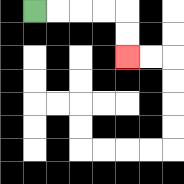{'start': '[1, 0]', 'end': '[5, 2]', 'path_directions': 'R,R,R,R,D,D', 'path_coordinates': '[[1, 0], [2, 0], [3, 0], [4, 0], [5, 0], [5, 1], [5, 2]]'}